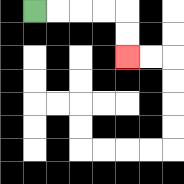{'start': '[1, 0]', 'end': '[5, 2]', 'path_directions': 'R,R,R,R,D,D', 'path_coordinates': '[[1, 0], [2, 0], [3, 0], [4, 0], [5, 0], [5, 1], [5, 2]]'}